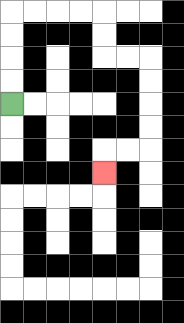{'start': '[0, 4]', 'end': '[4, 7]', 'path_directions': 'U,U,U,U,R,R,R,R,D,D,R,R,D,D,D,D,L,L,D', 'path_coordinates': '[[0, 4], [0, 3], [0, 2], [0, 1], [0, 0], [1, 0], [2, 0], [3, 0], [4, 0], [4, 1], [4, 2], [5, 2], [6, 2], [6, 3], [6, 4], [6, 5], [6, 6], [5, 6], [4, 6], [4, 7]]'}